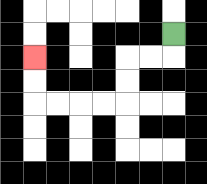{'start': '[7, 1]', 'end': '[1, 2]', 'path_directions': 'D,L,L,D,D,L,L,L,L,U,U', 'path_coordinates': '[[7, 1], [7, 2], [6, 2], [5, 2], [5, 3], [5, 4], [4, 4], [3, 4], [2, 4], [1, 4], [1, 3], [1, 2]]'}